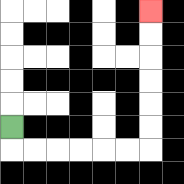{'start': '[0, 5]', 'end': '[6, 0]', 'path_directions': 'D,R,R,R,R,R,R,U,U,U,U,U,U', 'path_coordinates': '[[0, 5], [0, 6], [1, 6], [2, 6], [3, 6], [4, 6], [5, 6], [6, 6], [6, 5], [6, 4], [6, 3], [6, 2], [6, 1], [6, 0]]'}